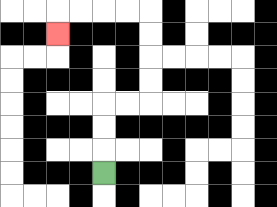{'start': '[4, 7]', 'end': '[2, 1]', 'path_directions': 'U,U,U,R,R,U,U,U,U,L,L,L,L,D', 'path_coordinates': '[[4, 7], [4, 6], [4, 5], [4, 4], [5, 4], [6, 4], [6, 3], [6, 2], [6, 1], [6, 0], [5, 0], [4, 0], [3, 0], [2, 0], [2, 1]]'}